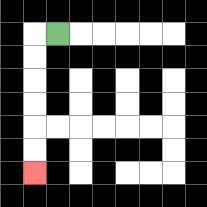{'start': '[2, 1]', 'end': '[1, 7]', 'path_directions': 'L,D,D,D,D,D,D', 'path_coordinates': '[[2, 1], [1, 1], [1, 2], [1, 3], [1, 4], [1, 5], [1, 6], [1, 7]]'}